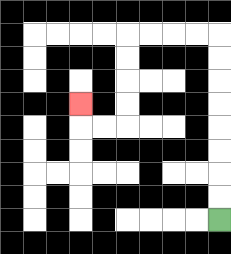{'start': '[9, 9]', 'end': '[3, 4]', 'path_directions': 'U,U,U,U,U,U,U,U,L,L,L,L,D,D,D,D,L,L,U', 'path_coordinates': '[[9, 9], [9, 8], [9, 7], [9, 6], [9, 5], [9, 4], [9, 3], [9, 2], [9, 1], [8, 1], [7, 1], [6, 1], [5, 1], [5, 2], [5, 3], [5, 4], [5, 5], [4, 5], [3, 5], [3, 4]]'}